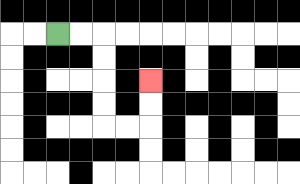{'start': '[2, 1]', 'end': '[6, 3]', 'path_directions': 'R,R,D,D,D,D,R,R,U,U', 'path_coordinates': '[[2, 1], [3, 1], [4, 1], [4, 2], [4, 3], [4, 4], [4, 5], [5, 5], [6, 5], [6, 4], [6, 3]]'}